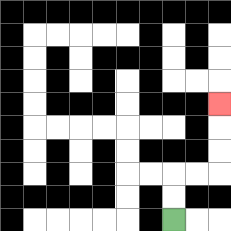{'start': '[7, 9]', 'end': '[9, 4]', 'path_directions': 'U,U,R,R,U,U,U', 'path_coordinates': '[[7, 9], [7, 8], [7, 7], [8, 7], [9, 7], [9, 6], [9, 5], [9, 4]]'}